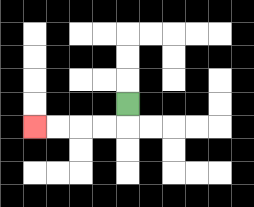{'start': '[5, 4]', 'end': '[1, 5]', 'path_directions': 'D,L,L,L,L', 'path_coordinates': '[[5, 4], [5, 5], [4, 5], [3, 5], [2, 5], [1, 5]]'}